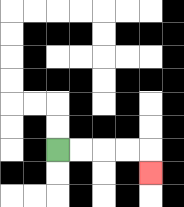{'start': '[2, 6]', 'end': '[6, 7]', 'path_directions': 'R,R,R,R,D', 'path_coordinates': '[[2, 6], [3, 6], [4, 6], [5, 6], [6, 6], [6, 7]]'}